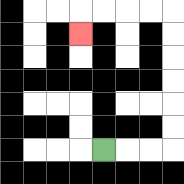{'start': '[4, 6]', 'end': '[3, 1]', 'path_directions': 'R,R,R,U,U,U,U,U,U,L,L,L,L,D', 'path_coordinates': '[[4, 6], [5, 6], [6, 6], [7, 6], [7, 5], [7, 4], [7, 3], [7, 2], [7, 1], [7, 0], [6, 0], [5, 0], [4, 0], [3, 0], [3, 1]]'}